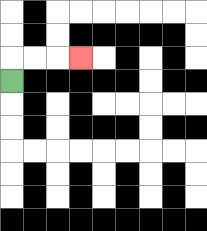{'start': '[0, 3]', 'end': '[3, 2]', 'path_directions': 'U,R,R,R', 'path_coordinates': '[[0, 3], [0, 2], [1, 2], [2, 2], [3, 2]]'}